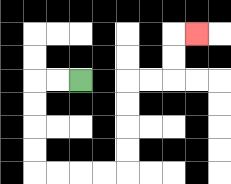{'start': '[3, 3]', 'end': '[8, 1]', 'path_directions': 'L,L,D,D,D,D,R,R,R,R,U,U,U,U,R,R,U,U,R', 'path_coordinates': '[[3, 3], [2, 3], [1, 3], [1, 4], [1, 5], [1, 6], [1, 7], [2, 7], [3, 7], [4, 7], [5, 7], [5, 6], [5, 5], [5, 4], [5, 3], [6, 3], [7, 3], [7, 2], [7, 1], [8, 1]]'}